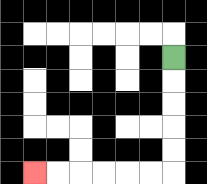{'start': '[7, 2]', 'end': '[1, 7]', 'path_directions': 'D,D,D,D,D,L,L,L,L,L,L', 'path_coordinates': '[[7, 2], [7, 3], [7, 4], [7, 5], [7, 6], [7, 7], [6, 7], [5, 7], [4, 7], [3, 7], [2, 7], [1, 7]]'}